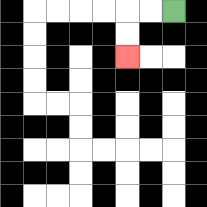{'start': '[7, 0]', 'end': '[5, 2]', 'path_directions': 'L,L,D,D', 'path_coordinates': '[[7, 0], [6, 0], [5, 0], [5, 1], [5, 2]]'}